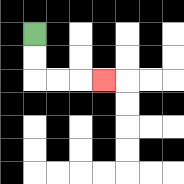{'start': '[1, 1]', 'end': '[4, 3]', 'path_directions': 'D,D,R,R,R', 'path_coordinates': '[[1, 1], [1, 2], [1, 3], [2, 3], [3, 3], [4, 3]]'}